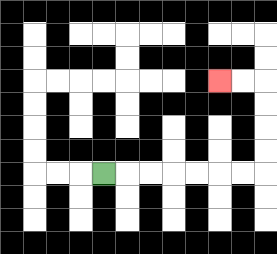{'start': '[4, 7]', 'end': '[9, 3]', 'path_directions': 'R,R,R,R,R,R,R,U,U,U,U,L,L', 'path_coordinates': '[[4, 7], [5, 7], [6, 7], [7, 7], [8, 7], [9, 7], [10, 7], [11, 7], [11, 6], [11, 5], [11, 4], [11, 3], [10, 3], [9, 3]]'}